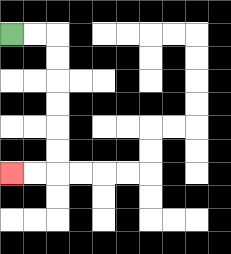{'start': '[0, 1]', 'end': '[0, 7]', 'path_directions': 'R,R,D,D,D,D,D,D,L,L', 'path_coordinates': '[[0, 1], [1, 1], [2, 1], [2, 2], [2, 3], [2, 4], [2, 5], [2, 6], [2, 7], [1, 7], [0, 7]]'}